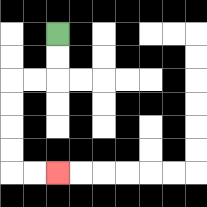{'start': '[2, 1]', 'end': '[2, 7]', 'path_directions': 'D,D,L,L,D,D,D,D,R,R', 'path_coordinates': '[[2, 1], [2, 2], [2, 3], [1, 3], [0, 3], [0, 4], [0, 5], [0, 6], [0, 7], [1, 7], [2, 7]]'}